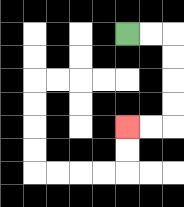{'start': '[5, 1]', 'end': '[5, 5]', 'path_directions': 'R,R,D,D,D,D,L,L', 'path_coordinates': '[[5, 1], [6, 1], [7, 1], [7, 2], [7, 3], [7, 4], [7, 5], [6, 5], [5, 5]]'}